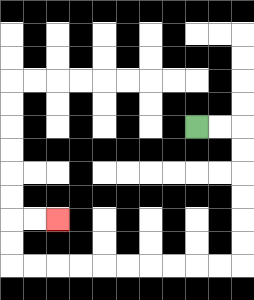{'start': '[8, 5]', 'end': '[2, 9]', 'path_directions': 'R,R,D,D,D,D,D,D,L,L,L,L,L,L,L,L,L,L,U,U,R,R', 'path_coordinates': '[[8, 5], [9, 5], [10, 5], [10, 6], [10, 7], [10, 8], [10, 9], [10, 10], [10, 11], [9, 11], [8, 11], [7, 11], [6, 11], [5, 11], [4, 11], [3, 11], [2, 11], [1, 11], [0, 11], [0, 10], [0, 9], [1, 9], [2, 9]]'}